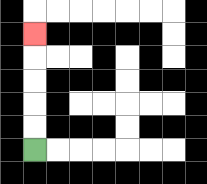{'start': '[1, 6]', 'end': '[1, 1]', 'path_directions': 'U,U,U,U,U', 'path_coordinates': '[[1, 6], [1, 5], [1, 4], [1, 3], [1, 2], [1, 1]]'}